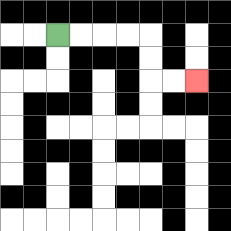{'start': '[2, 1]', 'end': '[8, 3]', 'path_directions': 'R,R,R,R,D,D,R,R', 'path_coordinates': '[[2, 1], [3, 1], [4, 1], [5, 1], [6, 1], [6, 2], [6, 3], [7, 3], [8, 3]]'}